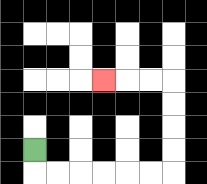{'start': '[1, 6]', 'end': '[4, 3]', 'path_directions': 'D,R,R,R,R,R,R,U,U,U,U,L,L,L', 'path_coordinates': '[[1, 6], [1, 7], [2, 7], [3, 7], [4, 7], [5, 7], [6, 7], [7, 7], [7, 6], [7, 5], [7, 4], [7, 3], [6, 3], [5, 3], [4, 3]]'}